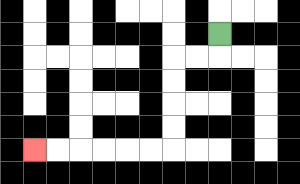{'start': '[9, 1]', 'end': '[1, 6]', 'path_directions': 'D,L,L,D,D,D,D,L,L,L,L,L,L', 'path_coordinates': '[[9, 1], [9, 2], [8, 2], [7, 2], [7, 3], [7, 4], [7, 5], [7, 6], [6, 6], [5, 6], [4, 6], [3, 6], [2, 6], [1, 6]]'}